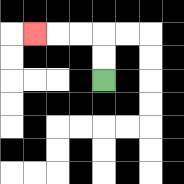{'start': '[4, 3]', 'end': '[1, 1]', 'path_directions': 'U,U,L,L,L', 'path_coordinates': '[[4, 3], [4, 2], [4, 1], [3, 1], [2, 1], [1, 1]]'}